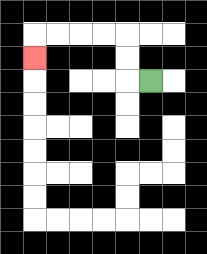{'start': '[6, 3]', 'end': '[1, 2]', 'path_directions': 'L,U,U,L,L,L,L,D', 'path_coordinates': '[[6, 3], [5, 3], [5, 2], [5, 1], [4, 1], [3, 1], [2, 1], [1, 1], [1, 2]]'}